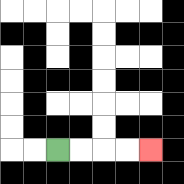{'start': '[2, 6]', 'end': '[6, 6]', 'path_directions': 'R,R,R,R', 'path_coordinates': '[[2, 6], [3, 6], [4, 6], [5, 6], [6, 6]]'}